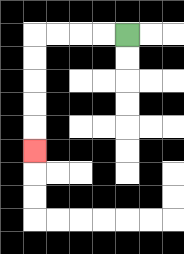{'start': '[5, 1]', 'end': '[1, 6]', 'path_directions': 'L,L,L,L,D,D,D,D,D', 'path_coordinates': '[[5, 1], [4, 1], [3, 1], [2, 1], [1, 1], [1, 2], [1, 3], [1, 4], [1, 5], [1, 6]]'}